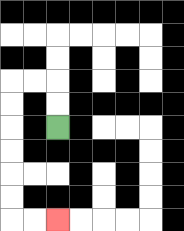{'start': '[2, 5]', 'end': '[2, 9]', 'path_directions': 'U,U,L,L,D,D,D,D,D,D,R,R', 'path_coordinates': '[[2, 5], [2, 4], [2, 3], [1, 3], [0, 3], [0, 4], [0, 5], [0, 6], [0, 7], [0, 8], [0, 9], [1, 9], [2, 9]]'}